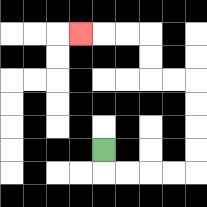{'start': '[4, 6]', 'end': '[3, 1]', 'path_directions': 'D,R,R,R,R,U,U,U,U,L,L,U,U,L,L,L', 'path_coordinates': '[[4, 6], [4, 7], [5, 7], [6, 7], [7, 7], [8, 7], [8, 6], [8, 5], [8, 4], [8, 3], [7, 3], [6, 3], [6, 2], [6, 1], [5, 1], [4, 1], [3, 1]]'}